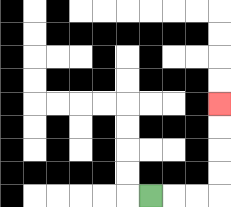{'start': '[6, 8]', 'end': '[9, 4]', 'path_directions': 'R,R,R,U,U,U,U', 'path_coordinates': '[[6, 8], [7, 8], [8, 8], [9, 8], [9, 7], [9, 6], [9, 5], [9, 4]]'}